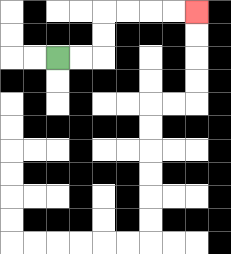{'start': '[2, 2]', 'end': '[8, 0]', 'path_directions': 'R,R,U,U,R,R,R,R', 'path_coordinates': '[[2, 2], [3, 2], [4, 2], [4, 1], [4, 0], [5, 0], [6, 0], [7, 0], [8, 0]]'}